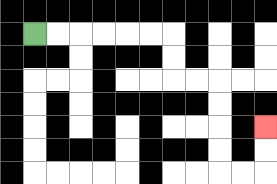{'start': '[1, 1]', 'end': '[11, 5]', 'path_directions': 'R,R,R,R,R,R,D,D,R,R,D,D,D,D,R,R,U,U', 'path_coordinates': '[[1, 1], [2, 1], [3, 1], [4, 1], [5, 1], [6, 1], [7, 1], [7, 2], [7, 3], [8, 3], [9, 3], [9, 4], [9, 5], [9, 6], [9, 7], [10, 7], [11, 7], [11, 6], [11, 5]]'}